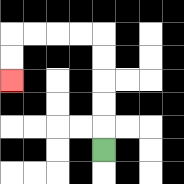{'start': '[4, 6]', 'end': '[0, 3]', 'path_directions': 'U,U,U,U,U,L,L,L,L,D,D', 'path_coordinates': '[[4, 6], [4, 5], [4, 4], [4, 3], [4, 2], [4, 1], [3, 1], [2, 1], [1, 1], [0, 1], [0, 2], [0, 3]]'}